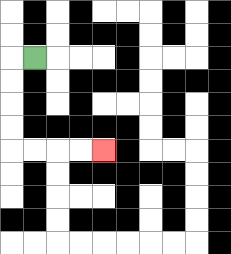{'start': '[1, 2]', 'end': '[4, 6]', 'path_directions': 'L,D,D,D,D,R,R,R,R', 'path_coordinates': '[[1, 2], [0, 2], [0, 3], [0, 4], [0, 5], [0, 6], [1, 6], [2, 6], [3, 6], [4, 6]]'}